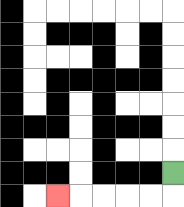{'start': '[7, 7]', 'end': '[2, 8]', 'path_directions': 'D,L,L,L,L,L', 'path_coordinates': '[[7, 7], [7, 8], [6, 8], [5, 8], [4, 8], [3, 8], [2, 8]]'}